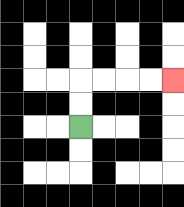{'start': '[3, 5]', 'end': '[7, 3]', 'path_directions': 'U,U,R,R,R,R', 'path_coordinates': '[[3, 5], [3, 4], [3, 3], [4, 3], [5, 3], [6, 3], [7, 3]]'}